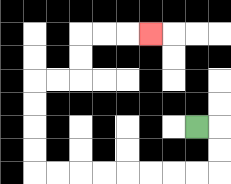{'start': '[8, 5]', 'end': '[6, 1]', 'path_directions': 'R,D,D,L,L,L,L,L,L,L,L,U,U,U,U,R,R,U,U,R,R,R', 'path_coordinates': '[[8, 5], [9, 5], [9, 6], [9, 7], [8, 7], [7, 7], [6, 7], [5, 7], [4, 7], [3, 7], [2, 7], [1, 7], [1, 6], [1, 5], [1, 4], [1, 3], [2, 3], [3, 3], [3, 2], [3, 1], [4, 1], [5, 1], [6, 1]]'}